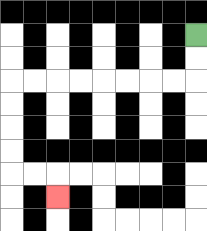{'start': '[8, 1]', 'end': '[2, 8]', 'path_directions': 'D,D,L,L,L,L,L,L,L,L,D,D,D,D,R,R,D', 'path_coordinates': '[[8, 1], [8, 2], [8, 3], [7, 3], [6, 3], [5, 3], [4, 3], [3, 3], [2, 3], [1, 3], [0, 3], [0, 4], [0, 5], [0, 6], [0, 7], [1, 7], [2, 7], [2, 8]]'}